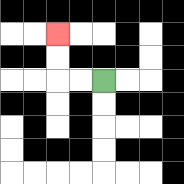{'start': '[4, 3]', 'end': '[2, 1]', 'path_directions': 'L,L,U,U', 'path_coordinates': '[[4, 3], [3, 3], [2, 3], [2, 2], [2, 1]]'}